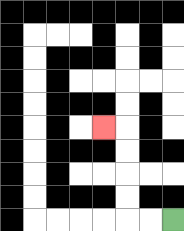{'start': '[7, 9]', 'end': '[4, 5]', 'path_directions': 'L,L,U,U,U,U,L', 'path_coordinates': '[[7, 9], [6, 9], [5, 9], [5, 8], [5, 7], [5, 6], [5, 5], [4, 5]]'}